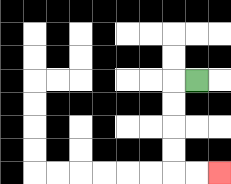{'start': '[8, 3]', 'end': '[9, 7]', 'path_directions': 'L,D,D,D,D,R,R', 'path_coordinates': '[[8, 3], [7, 3], [7, 4], [7, 5], [7, 6], [7, 7], [8, 7], [9, 7]]'}